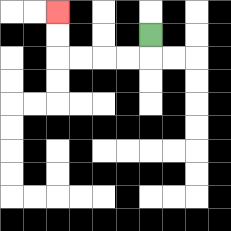{'start': '[6, 1]', 'end': '[2, 0]', 'path_directions': 'D,L,L,L,L,U,U', 'path_coordinates': '[[6, 1], [6, 2], [5, 2], [4, 2], [3, 2], [2, 2], [2, 1], [2, 0]]'}